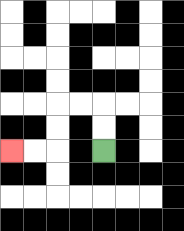{'start': '[4, 6]', 'end': '[0, 6]', 'path_directions': 'U,U,L,L,D,D,L,L', 'path_coordinates': '[[4, 6], [4, 5], [4, 4], [3, 4], [2, 4], [2, 5], [2, 6], [1, 6], [0, 6]]'}